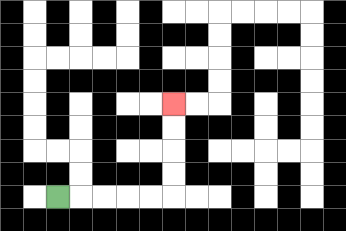{'start': '[2, 8]', 'end': '[7, 4]', 'path_directions': 'R,R,R,R,R,U,U,U,U', 'path_coordinates': '[[2, 8], [3, 8], [4, 8], [5, 8], [6, 8], [7, 8], [7, 7], [7, 6], [7, 5], [7, 4]]'}